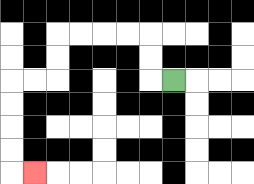{'start': '[7, 3]', 'end': '[1, 7]', 'path_directions': 'L,U,U,L,L,L,L,D,D,L,L,D,D,D,D,R', 'path_coordinates': '[[7, 3], [6, 3], [6, 2], [6, 1], [5, 1], [4, 1], [3, 1], [2, 1], [2, 2], [2, 3], [1, 3], [0, 3], [0, 4], [0, 5], [0, 6], [0, 7], [1, 7]]'}